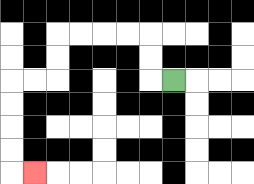{'start': '[7, 3]', 'end': '[1, 7]', 'path_directions': 'L,U,U,L,L,L,L,D,D,L,L,D,D,D,D,R', 'path_coordinates': '[[7, 3], [6, 3], [6, 2], [6, 1], [5, 1], [4, 1], [3, 1], [2, 1], [2, 2], [2, 3], [1, 3], [0, 3], [0, 4], [0, 5], [0, 6], [0, 7], [1, 7]]'}